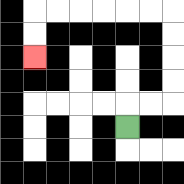{'start': '[5, 5]', 'end': '[1, 2]', 'path_directions': 'U,R,R,U,U,U,U,L,L,L,L,L,L,D,D', 'path_coordinates': '[[5, 5], [5, 4], [6, 4], [7, 4], [7, 3], [7, 2], [7, 1], [7, 0], [6, 0], [5, 0], [4, 0], [3, 0], [2, 0], [1, 0], [1, 1], [1, 2]]'}